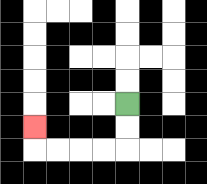{'start': '[5, 4]', 'end': '[1, 5]', 'path_directions': 'D,D,L,L,L,L,U', 'path_coordinates': '[[5, 4], [5, 5], [5, 6], [4, 6], [3, 6], [2, 6], [1, 6], [1, 5]]'}